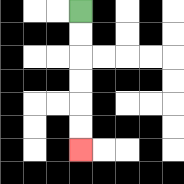{'start': '[3, 0]', 'end': '[3, 6]', 'path_directions': 'D,D,D,D,D,D', 'path_coordinates': '[[3, 0], [3, 1], [3, 2], [3, 3], [3, 4], [3, 5], [3, 6]]'}